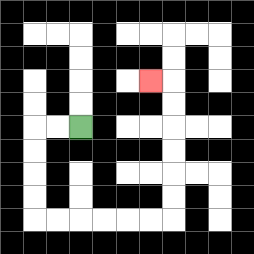{'start': '[3, 5]', 'end': '[6, 3]', 'path_directions': 'L,L,D,D,D,D,R,R,R,R,R,R,U,U,U,U,U,U,L', 'path_coordinates': '[[3, 5], [2, 5], [1, 5], [1, 6], [1, 7], [1, 8], [1, 9], [2, 9], [3, 9], [4, 9], [5, 9], [6, 9], [7, 9], [7, 8], [7, 7], [7, 6], [7, 5], [7, 4], [7, 3], [6, 3]]'}